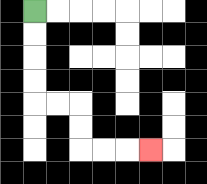{'start': '[1, 0]', 'end': '[6, 6]', 'path_directions': 'D,D,D,D,R,R,D,D,R,R,R', 'path_coordinates': '[[1, 0], [1, 1], [1, 2], [1, 3], [1, 4], [2, 4], [3, 4], [3, 5], [3, 6], [4, 6], [5, 6], [6, 6]]'}